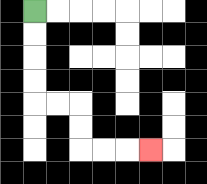{'start': '[1, 0]', 'end': '[6, 6]', 'path_directions': 'D,D,D,D,R,R,D,D,R,R,R', 'path_coordinates': '[[1, 0], [1, 1], [1, 2], [1, 3], [1, 4], [2, 4], [3, 4], [3, 5], [3, 6], [4, 6], [5, 6], [6, 6]]'}